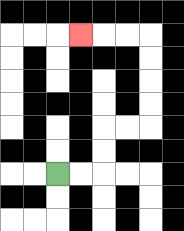{'start': '[2, 7]', 'end': '[3, 1]', 'path_directions': 'R,R,U,U,R,R,U,U,U,U,L,L,L', 'path_coordinates': '[[2, 7], [3, 7], [4, 7], [4, 6], [4, 5], [5, 5], [6, 5], [6, 4], [6, 3], [6, 2], [6, 1], [5, 1], [4, 1], [3, 1]]'}